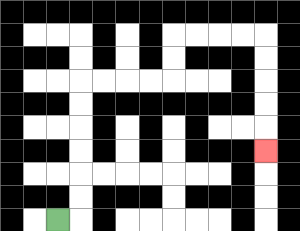{'start': '[2, 9]', 'end': '[11, 6]', 'path_directions': 'R,U,U,U,U,U,U,R,R,R,R,U,U,R,R,R,R,D,D,D,D,D', 'path_coordinates': '[[2, 9], [3, 9], [3, 8], [3, 7], [3, 6], [3, 5], [3, 4], [3, 3], [4, 3], [5, 3], [6, 3], [7, 3], [7, 2], [7, 1], [8, 1], [9, 1], [10, 1], [11, 1], [11, 2], [11, 3], [11, 4], [11, 5], [11, 6]]'}